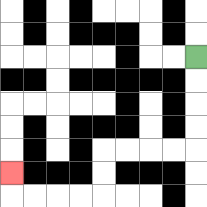{'start': '[8, 2]', 'end': '[0, 7]', 'path_directions': 'D,D,D,D,L,L,L,L,D,D,L,L,L,L,U', 'path_coordinates': '[[8, 2], [8, 3], [8, 4], [8, 5], [8, 6], [7, 6], [6, 6], [5, 6], [4, 6], [4, 7], [4, 8], [3, 8], [2, 8], [1, 8], [0, 8], [0, 7]]'}